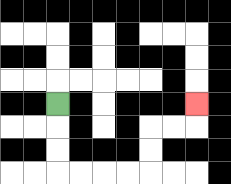{'start': '[2, 4]', 'end': '[8, 4]', 'path_directions': 'D,D,D,R,R,R,R,U,U,R,R,U', 'path_coordinates': '[[2, 4], [2, 5], [2, 6], [2, 7], [3, 7], [4, 7], [5, 7], [6, 7], [6, 6], [6, 5], [7, 5], [8, 5], [8, 4]]'}